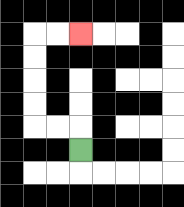{'start': '[3, 6]', 'end': '[3, 1]', 'path_directions': 'U,L,L,U,U,U,U,R,R', 'path_coordinates': '[[3, 6], [3, 5], [2, 5], [1, 5], [1, 4], [1, 3], [1, 2], [1, 1], [2, 1], [3, 1]]'}